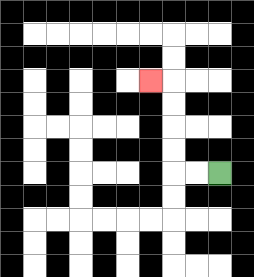{'start': '[9, 7]', 'end': '[6, 3]', 'path_directions': 'L,L,U,U,U,U,L', 'path_coordinates': '[[9, 7], [8, 7], [7, 7], [7, 6], [7, 5], [7, 4], [7, 3], [6, 3]]'}